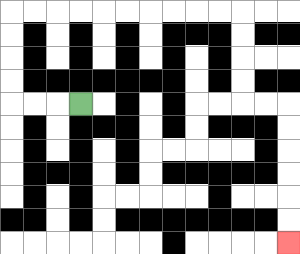{'start': '[3, 4]', 'end': '[12, 10]', 'path_directions': 'L,L,L,U,U,U,U,R,R,R,R,R,R,R,R,R,R,D,D,D,D,R,R,D,D,D,D,D,D', 'path_coordinates': '[[3, 4], [2, 4], [1, 4], [0, 4], [0, 3], [0, 2], [0, 1], [0, 0], [1, 0], [2, 0], [3, 0], [4, 0], [5, 0], [6, 0], [7, 0], [8, 0], [9, 0], [10, 0], [10, 1], [10, 2], [10, 3], [10, 4], [11, 4], [12, 4], [12, 5], [12, 6], [12, 7], [12, 8], [12, 9], [12, 10]]'}